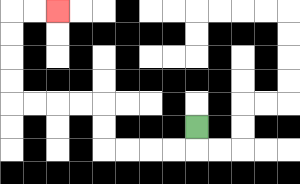{'start': '[8, 5]', 'end': '[2, 0]', 'path_directions': 'D,L,L,L,L,U,U,L,L,L,L,U,U,U,U,R,R', 'path_coordinates': '[[8, 5], [8, 6], [7, 6], [6, 6], [5, 6], [4, 6], [4, 5], [4, 4], [3, 4], [2, 4], [1, 4], [0, 4], [0, 3], [0, 2], [0, 1], [0, 0], [1, 0], [2, 0]]'}